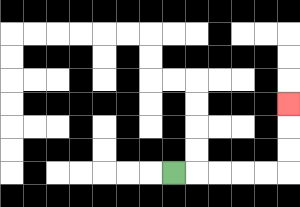{'start': '[7, 7]', 'end': '[12, 4]', 'path_directions': 'R,R,R,R,R,U,U,U', 'path_coordinates': '[[7, 7], [8, 7], [9, 7], [10, 7], [11, 7], [12, 7], [12, 6], [12, 5], [12, 4]]'}